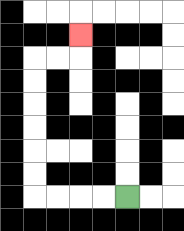{'start': '[5, 8]', 'end': '[3, 1]', 'path_directions': 'L,L,L,L,U,U,U,U,U,U,R,R,U', 'path_coordinates': '[[5, 8], [4, 8], [3, 8], [2, 8], [1, 8], [1, 7], [1, 6], [1, 5], [1, 4], [1, 3], [1, 2], [2, 2], [3, 2], [3, 1]]'}